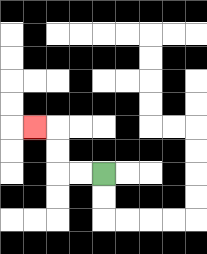{'start': '[4, 7]', 'end': '[1, 5]', 'path_directions': 'L,L,U,U,L', 'path_coordinates': '[[4, 7], [3, 7], [2, 7], [2, 6], [2, 5], [1, 5]]'}